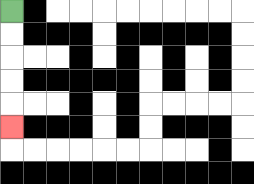{'start': '[0, 0]', 'end': '[0, 5]', 'path_directions': 'D,D,D,D,D', 'path_coordinates': '[[0, 0], [0, 1], [0, 2], [0, 3], [0, 4], [0, 5]]'}